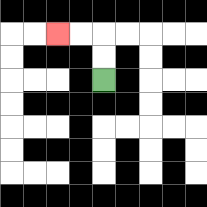{'start': '[4, 3]', 'end': '[2, 1]', 'path_directions': 'U,U,L,L', 'path_coordinates': '[[4, 3], [4, 2], [4, 1], [3, 1], [2, 1]]'}